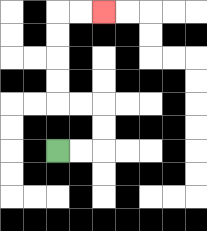{'start': '[2, 6]', 'end': '[4, 0]', 'path_directions': 'R,R,U,U,L,L,U,U,U,U,R,R', 'path_coordinates': '[[2, 6], [3, 6], [4, 6], [4, 5], [4, 4], [3, 4], [2, 4], [2, 3], [2, 2], [2, 1], [2, 0], [3, 0], [4, 0]]'}